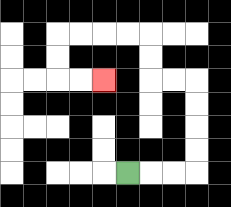{'start': '[5, 7]', 'end': '[4, 3]', 'path_directions': 'R,R,R,U,U,U,U,L,L,U,U,L,L,L,L,D,D,R,R', 'path_coordinates': '[[5, 7], [6, 7], [7, 7], [8, 7], [8, 6], [8, 5], [8, 4], [8, 3], [7, 3], [6, 3], [6, 2], [6, 1], [5, 1], [4, 1], [3, 1], [2, 1], [2, 2], [2, 3], [3, 3], [4, 3]]'}